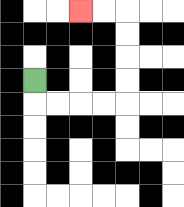{'start': '[1, 3]', 'end': '[3, 0]', 'path_directions': 'D,R,R,R,R,U,U,U,U,L,L', 'path_coordinates': '[[1, 3], [1, 4], [2, 4], [3, 4], [4, 4], [5, 4], [5, 3], [5, 2], [5, 1], [5, 0], [4, 0], [3, 0]]'}